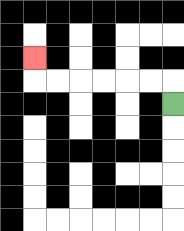{'start': '[7, 4]', 'end': '[1, 2]', 'path_directions': 'U,L,L,L,L,L,L,U', 'path_coordinates': '[[7, 4], [7, 3], [6, 3], [5, 3], [4, 3], [3, 3], [2, 3], [1, 3], [1, 2]]'}